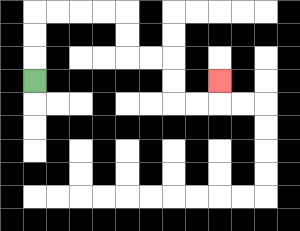{'start': '[1, 3]', 'end': '[9, 3]', 'path_directions': 'U,U,U,R,R,R,R,D,D,R,R,D,D,R,R,U', 'path_coordinates': '[[1, 3], [1, 2], [1, 1], [1, 0], [2, 0], [3, 0], [4, 0], [5, 0], [5, 1], [5, 2], [6, 2], [7, 2], [7, 3], [7, 4], [8, 4], [9, 4], [9, 3]]'}